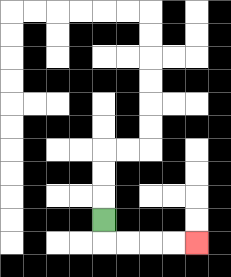{'start': '[4, 9]', 'end': '[8, 10]', 'path_directions': 'D,R,R,R,R', 'path_coordinates': '[[4, 9], [4, 10], [5, 10], [6, 10], [7, 10], [8, 10]]'}